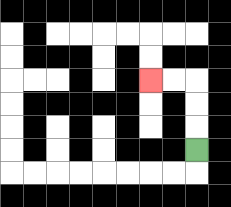{'start': '[8, 6]', 'end': '[6, 3]', 'path_directions': 'U,U,U,L,L', 'path_coordinates': '[[8, 6], [8, 5], [8, 4], [8, 3], [7, 3], [6, 3]]'}